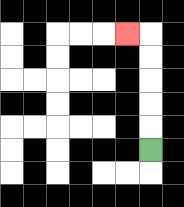{'start': '[6, 6]', 'end': '[5, 1]', 'path_directions': 'U,U,U,U,U,L', 'path_coordinates': '[[6, 6], [6, 5], [6, 4], [6, 3], [6, 2], [6, 1], [5, 1]]'}